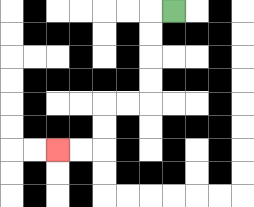{'start': '[7, 0]', 'end': '[2, 6]', 'path_directions': 'L,D,D,D,D,L,L,D,D,L,L', 'path_coordinates': '[[7, 0], [6, 0], [6, 1], [6, 2], [6, 3], [6, 4], [5, 4], [4, 4], [4, 5], [4, 6], [3, 6], [2, 6]]'}